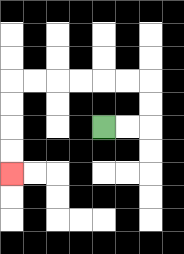{'start': '[4, 5]', 'end': '[0, 7]', 'path_directions': 'R,R,U,U,L,L,L,L,L,L,D,D,D,D', 'path_coordinates': '[[4, 5], [5, 5], [6, 5], [6, 4], [6, 3], [5, 3], [4, 3], [3, 3], [2, 3], [1, 3], [0, 3], [0, 4], [0, 5], [0, 6], [0, 7]]'}